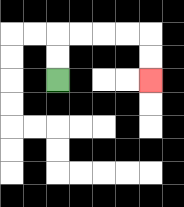{'start': '[2, 3]', 'end': '[6, 3]', 'path_directions': 'U,U,R,R,R,R,D,D', 'path_coordinates': '[[2, 3], [2, 2], [2, 1], [3, 1], [4, 1], [5, 1], [6, 1], [6, 2], [6, 3]]'}